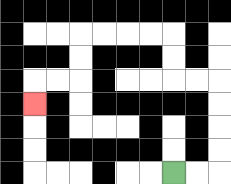{'start': '[7, 7]', 'end': '[1, 4]', 'path_directions': 'R,R,U,U,U,U,L,L,U,U,L,L,L,L,D,D,L,L,D', 'path_coordinates': '[[7, 7], [8, 7], [9, 7], [9, 6], [9, 5], [9, 4], [9, 3], [8, 3], [7, 3], [7, 2], [7, 1], [6, 1], [5, 1], [4, 1], [3, 1], [3, 2], [3, 3], [2, 3], [1, 3], [1, 4]]'}